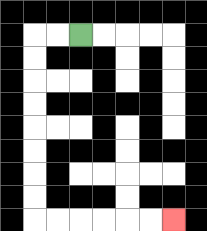{'start': '[3, 1]', 'end': '[7, 9]', 'path_directions': 'L,L,D,D,D,D,D,D,D,D,R,R,R,R,R,R', 'path_coordinates': '[[3, 1], [2, 1], [1, 1], [1, 2], [1, 3], [1, 4], [1, 5], [1, 6], [1, 7], [1, 8], [1, 9], [2, 9], [3, 9], [4, 9], [5, 9], [6, 9], [7, 9]]'}